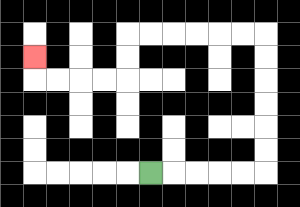{'start': '[6, 7]', 'end': '[1, 2]', 'path_directions': 'R,R,R,R,R,U,U,U,U,U,U,L,L,L,L,L,L,D,D,L,L,L,L,U', 'path_coordinates': '[[6, 7], [7, 7], [8, 7], [9, 7], [10, 7], [11, 7], [11, 6], [11, 5], [11, 4], [11, 3], [11, 2], [11, 1], [10, 1], [9, 1], [8, 1], [7, 1], [6, 1], [5, 1], [5, 2], [5, 3], [4, 3], [3, 3], [2, 3], [1, 3], [1, 2]]'}